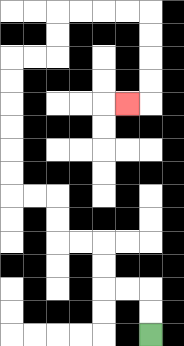{'start': '[6, 14]', 'end': '[5, 4]', 'path_directions': 'U,U,L,L,U,U,L,L,U,U,L,L,U,U,U,U,U,U,R,R,U,U,R,R,R,R,D,D,D,D,L', 'path_coordinates': '[[6, 14], [6, 13], [6, 12], [5, 12], [4, 12], [4, 11], [4, 10], [3, 10], [2, 10], [2, 9], [2, 8], [1, 8], [0, 8], [0, 7], [0, 6], [0, 5], [0, 4], [0, 3], [0, 2], [1, 2], [2, 2], [2, 1], [2, 0], [3, 0], [4, 0], [5, 0], [6, 0], [6, 1], [6, 2], [6, 3], [6, 4], [5, 4]]'}